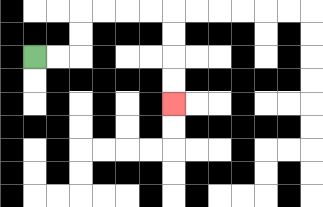{'start': '[1, 2]', 'end': '[7, 4]', 'path_directions': 'R,R,U,U,R,R,R,R,D,D,D,D', 'path_coordinates': '[[1, 2], [2, 2], [3, 2], [3, 1], [3, 0], [4, 0], [5, 0], [6, 0], [7, 0], [7, 1], [7, 2], [7, 3], [7, 4]]'}